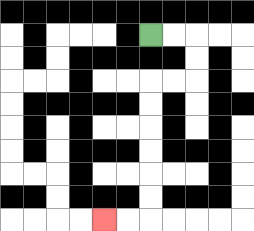{'start': '[6, 1]', 'end': '[4, 9]', 'path_directions': 'R,R,D,D,L,L,D,D,D,D,D,D,L,L', 'path_coordinates': '[[6, 1], [7, 1], [8, 1], [8, 2], [8, 3], [7, 3], [6, 3], [6, 4], [6, 5], [6, 6], [6, 7], [6, 8], [6, 9], [5, 9], [4, 9]]'}